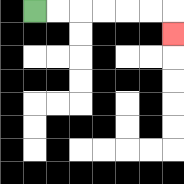{'start': '[1, 0]', 'end': '[7, 1]', 'path_directions': 'R,R,R,R,R,R,D', 'path_coordinates': '[[1, 0], [2, 0], [3, 0], [4, 0], [5, 0], [6, 0], [7, 0], [7, 1]]'}